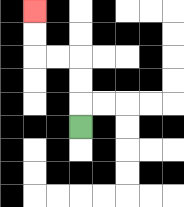{'start': '[3, 5]', 'end': '[1, 0]', 'path_directions': 'U,U,U,L,L,U,U', 'path_coordinates': '[[3, 5], [3, 4], [3, 3], [3, 2], [2, 2], [1, 2], [1, 1], [1, 0]]'}